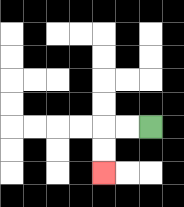{'start': '[6, 5]', 'end': '[4, 7]', 'path_directions': 'L,L,D,D', 'path_coordinates': '[[6, 5], [5, 5], [4, 5], [4, 6], [4, 7]]'}